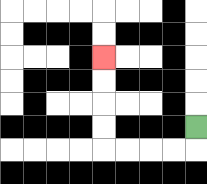{'start': '[8, 5]', 'end': '[4, 2]', 'path_directions': 'D,L,L,L,L,U,U,U,U', 'path_coordinates': '[[8, 5], [8, 6], [7, 6], [6, 6], [5, 6], [4, 6], [4, 5], [4, 4], [4, 3], [4, 2]]'}